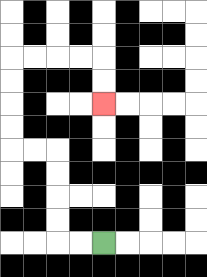{'start': '[4, 10]', 'end': '[4, 4]', 'path_directions': 'L,L,U,U,U,U,L,L,U,U,U,U,R,R,R,R,D,D', 'path_coordinates': '[[4, 10], [3, 10], [2, 10], [2, 9], [2, 8], [2, 7], [2, 6], [1, 6], [0, 6], [0, 5], [0, 4], [0, 3], [0, 2], [1, 2], [2, 2], [3, 2], [4, 2], [4, 3], [4, 4]]'}